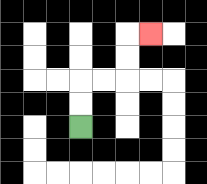{'start': '[3, 5]', 'end': '[6, 1]', 'path_directions': 'U,U,R,R,U,U,R', 'path_coordinates': '[[3, 5], [3, 4], [3, 3], [4, 3], [5, 3], [5, 2], [5, 1], [6, 1]]'}